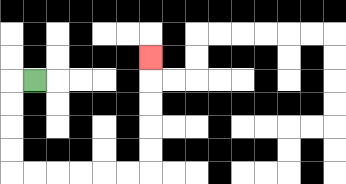{'start': '[1, 3]', 'end': '[6, 2]', 'path_directions': 'L,D,D,D,D,R,R,R,R,R,R,U,U,U,U,U', 'path_coordinates': '[[1, 3], [0, 3], [0, 4], [0, 5], [0, 6], [0, 7], [1, 7], [2, 7], [3, 7], [4, 7], [5, 7], [6, 7], [6, 6], [6, 5], [6, 4], [6, 3], [6, 2]]'}